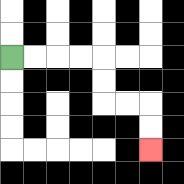{'start': '[0, 2]', 'end': '[6, 6]', 'path_directions': 'R,R,R,R,D,D,R,R,D,D', 'path_coordinates': '[[0, 2], [1, 2], [2, 2], [3, 2], [4, 2], [4, 3], [4, 4], [5, 4], [6, 4], [6, 5], [6, 6]]'}